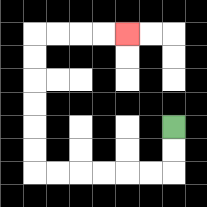{'start': '[7, 5]', 'end': '[5, 1]', 'path_directions': 'D,D,L,L,L,L,L,L,U,U,U,U,U,U,R,R,R,R', 'path_coordinates': '[[7, 5], [7, 6], [7, 7], [6, 7], [5, 7], [4, 7], [3, 7], [2, 7], [1, 7], [1, 6], [1, 5], [1, 4], [1, 3], [1, 2], [1, 1], [2, 1], [3, 1], [4, 1], [5, 1]]'}